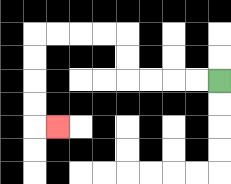{'start': '[9, 3]', 'end': '[2, 5]', 'path_directions': 'L,L,L,L,U,U,L,L,L,L,D,D,D,D,R', 'path_coordinates': '[[9, 3], [8, 3], [7, 3], [6, 3], [5, 3], [5, 2], [5, 1], [4, 1], [3, 1], [2, 1], [1, 1], [1, 2], [1, 3], [1, 4], [1, 5], [2, 5]]'}